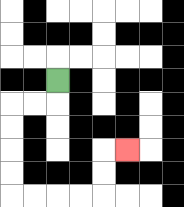{'start': '[2, 3]', 'end': '[5, 6]', 'path_directions': 'D,L,L,D,D,D,D,R,R,R,R,U,U,R', 'path_coordinates': '[[2, 3], [2, 4], [1, 4], [0, 4], [0, 5], [0, 6], [0, 7], [0, 8], [1, 8], [2, 8], [3, 8], [4, 8], [4, 7], [4, 6], [5, 6]]'}